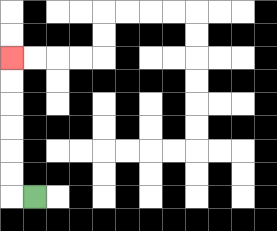{'start': '[1, 8]', 'end': '[0, 2]', 'path_directions': 'L,U,U,U,U,U,U', 'path_coordinates': '[[1, 8], [0, 8], [0, 7], [0, 6], [0, 5], [0, 4], [0, 3], [0, 2]]'}